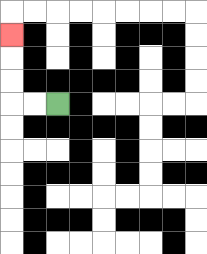{'start': '[2, 4]', 'end': '[0, 1]', 'path_directions': 'L,L,U,U,U', 'path_coordinates': '[[2, 4], [1, 4], [0, 4], [0, 3], [0, 2], [0, 1]]'}